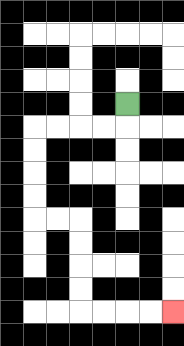{'start': '[5, 4]', 'end': '[7, 13]', 'path_directions': 'D,L,L,L,L,D,D,D,D,R,R,D,D,D,D,R,R,R,R', 'path_coordinates': '[[5, 4], [5, 5], [4, 5], [3, 5], [2, 5], [1, 5], [1, 6], [1, 7], [1, 8], [1, 9], [2, 9], [3, 9], [3, 10], [3, 11], [3, 12], [3, 13], [4, 13], [5, 13], [6, 13], [7, 13]]'}